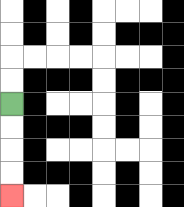{'start': '[0, 4]', 'end': '[0, 8]', 'path_directions': 'D,D,D,D', 'path_coordinates': '[[0, 4], [0, 5], [0, 6], [0, 7], [0, 8]]'}